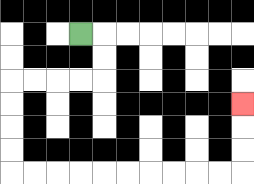{'start': '[3, 1]', 'end': '[10, 4]', 'path_directions': 'R,D,D,L,L,L,L,D,D,D,D,R,R,R,R,R,R,R,R,R,R,U,U,U', 'path_coordinates': '[[3, 1], [4, 1], [4, 2], [4, 3], [3, 3], [2, 3], [1, 3], [0, 3], [0, 4], [0, 5], [0, 6], [0, 7], [1, 7], [2, 7], [3, 7], [4, 7], [5, 7], [6, 7], [7, 7], [8, 7], [9, 7], [10, 7], [10, 6], [10, 5], [10, 4]]'}